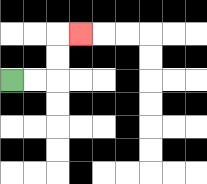{'start': '[0, 3]', 'end': '[3, 1]', 'path_directions': 'R,R,U,U,R', 'path_coordinates': '[[0, 3], [1, 3], [2, 3], [2, 2], [2, 1], [3, 1]]'}